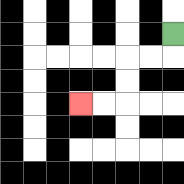{'start': '[7, 1]', 'end': '[3, 4]', 'path_directions': 'D,L,L,D,D,L,L', 'path_coordinates': '[[7, 1], [7, 2], [6, 2], [5, 2], [5, 3], [5, 4], [4, 4], [3, 4]]'}